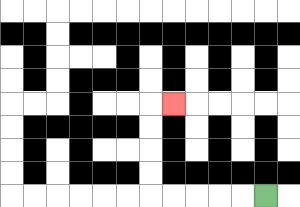{'start': '[11, 8]', 'end': '[7, 4]', 'path_directions': 'L,L,L,L,L,U,U,U,U,R', 'path_coordinates': '[[11, 8], [10, 8], [9, 8], [8, 8], [7, 8], [6, 8], [6, 7], [6, 6], [6, 5], [6, 4], [7, 4]]'}